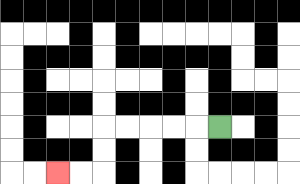{'start': '[9, 5]', 'end': '[2, 7]', 'path_directions': 'L,L,L,L,L,D,D,L,L', 'path_coordinates': '[[9, 5], [8, 5], [7, 5], [6, 5], [5, 5], [4, 5], [4, 6], [4, 7], [3, 7], [2, 7]]'}